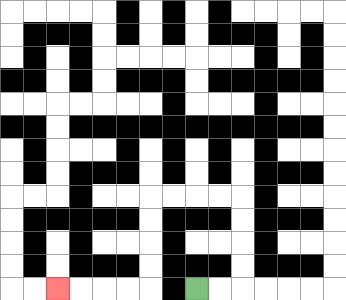{'start': '[8, 12]', 'end': '[2, 12]', 'path_directions': 'R,R,U,U,U,U,L,L,L,L,D,D,D,D,L,L,L,L', 'path_coordinates': '[[8, 12], [9, 12], [10, 12], [10, 11], [10, 10], [10, 9], [10, 8], [9, 8], [8, 8], [7, 8], [6, 8], [6, 9], [6, 10], [6, 11], [6, 12], [5, 12], [4, 12], [3, 12], [2, 12]]'}